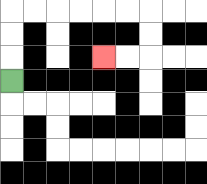{'start': '[0, 3]', 'end': '[4, 2]', 'path_directions': 'U,U,U,R,R,R,R,R,R,D,D,L,L', 'path_coordinates': '[[0, 3], [0, 2], [0, 1], [0, 0], [1, 0], [2, 0], [3, 0], [4, 0], [5, 0], [6, 0], [6, 1], [6, 2], [5, 2], [4, 2]]'}